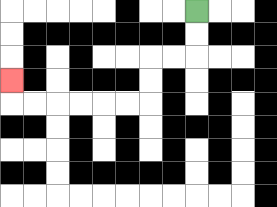{'start': '[8, 0]', 'end': '[0, 3]', 'path_directions': 'D,D,L,L,D,D,L,L,L,L,L,L,U', 'path_coordinates': '[[8, 0], [8, 1], [8, 2], [7, 2], [6, 2], [6, 3], [6, 4], [5, 4], [4, 4], [3, 4], [2, 4], [1, 4], [0, 4], [0, 3]]'}